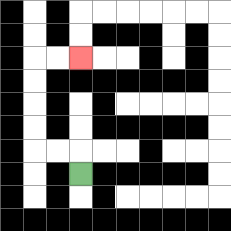{'start': '[3, 7]', 'end': '[3, 2]', 'path_directions': 'U,L,L,U,U,U,U,R,R', 'path_coordinates': '[[3, 7], [3, 6], [2, 6], [1, 6], [1, 5], [1, 4], [1, 3], [1, 2], [2, 2], [3, 2]]'}